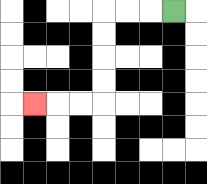{'start': '[7, 0]', 'end': '[1, 4]', 'path_directions': 'L,L,L,D,D,D,D,L,L,L', 'path_coordinates': '[[7, 0], [6, 0], [5, 0], [4, 0], [4, 1], [4, 2], [4, 3], [4, 4], [3, 4], [2, 4], [1, 4]]'}